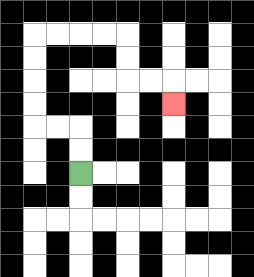{'start': '[3, 7]', 'end': '[7, 4]', 'path_directions': 'U,U,L,L,U,U,U,U,R,R,R,R,D,D,R,R,D', 'path_coordinates': '[[3, 7], [3, 6], [3, 5], [2, 5], [1, 5], [1, 4], [1, 3], [1, 2], [1, 1], [2, 1], [3, 1], [4, 1], [5, 1], [5, 2], [5, 3], [6, 3], [7, 3], [7, 4]]'}